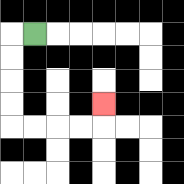{'start': '[1, 1]', 'end': '[4, 4]', 'path_directions': 'L,D,D,D,D,R,R,R,R,U', 'path_coordinates': '[[1, 1], [0, 1], [0, 2], [0, 3], [0, 4], [0, 5], [1, 5], [2, 5], [3, 5], [4, 5], [4, 4]]'}